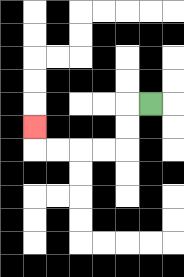{'start': '[6, 4]', 'end': '[1, 5]', 'path_directions': 'L,D,D,L,L,L,L,U', 'path_coordinates': '[[6, 4], [5, 4], [5, 5], [5, 6], [4, 6], [3, 6], [2, 6], [1, 6], [1, 5]]'}